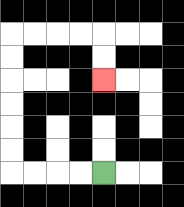{'start': '[4, 7]', 'end': '[4, 3]', 'path_directions': 'L,L,L,L,U,U,U,U,U,U,R,R,R,R,D,D', 'path_coordinates': '[[4, 7], [3, 7], [2, 7], [1, 7], [0, 7], [0, 6], [0, 5], [0, 4], [0, 3], [0, 2], [0, 1], [1, 1], [2, 1], [3, 1], [4, 1], [4, 2], [4, 3]]'}